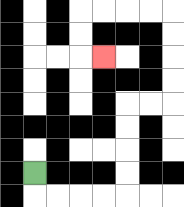{'start': '[1, 7]', 'end': '[4, 2]', 'path_directions': 'D,R,R,R,R,U,U,U,U,R,R,U,U,U,U,L,L,L,L,D,D,R', 'path_coordinates': '[[1, 7], [1, 8], [2, 8], [3, 8], [4, 8], [5, 8], [5, 7], [5, 6], [5, 5], [5, 4], [6, 4], [7, 4], [7, 3], [7, 2], [7, 1], [7, 0], [6, 0], [5, 0], [4, 0], [3, 0], [3, 1], [3, 2], [4, 2]]'}